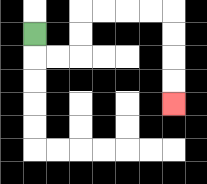{'start': '[1, 1]', 'end': '[7, 4]', 'path_directions': 'D,R,R,U,U,R,R,R,R,D,D,D,D', 'path_coordinates': '[[1, 1], [1, 2], [2, 2], [3, 2], [3, 1], [3, 0], [4, 0], [5, 0], [6, 0], [7, 0], [7, 1], [7, 2], [7, 3], [7, 4]]'}